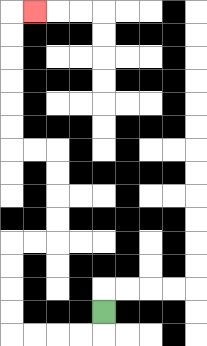{'start': '[4, 13]', 'end': '[1, 0]', 'path_directions': 'D,L,L,L,L,U,U,U,U,R,R,U,U,U,U,L,L,U,U,U,U,U,U,R', 'path_coordinates': '[[4, 13], [4, 14], [3, 14], [2, 14], [1, 14], [0, 14], [0, 13], [0, 12], [0, 11], [0, 10], [1, 10], [2, 10], [2, 9], [2, 8], [2, 7], [2, 6], [1, 6], [0, 6], [0, 5], [0, 4], [0, 3], [0, 2], [0, 1], [0, 0], [1, 0]]'}